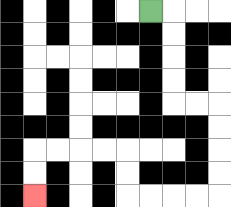{'start': '[6, 0]', 'end': '[1, 8]', 'path_directions': 'R,D,D,D,D,R,R,D,D,D,D,L,L,L,L,U,U,L,L,L,L,D,D', 'path_coordinates': '[[6, 0], [7, 0], [7, 1], [7, 2], [7, 3], [7, 4], [8, 4], [9, 4], [9, 5], [9, 6], [9, 7], [9, 8], [8, 8], [7, 8], [6, 8], [5, 8], [5, 7], [5, 6], [4, 6], [3, 6], [2, 6], [1, 6], [1, 7], [1, 8]]'}